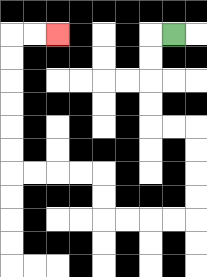{'start': '[7, 1]', 'end': '[2, 1]', 'path_directions': 'L,D,D,D,D,R,R,D,D,D,D,L,L,L,L,U,U,L,L,L,L,U,U,U,U,U,U,R,R', 'path_coordinates': '[[7, 1], [6, 1], [6, 2], [6, 3], [6, 4], [6, 5], [7, 5], [8, 5], [8, 6], [8, 7], [8, 8], [8, 9], [7, 9], [6, 9], [5, 9], [4, 9], [4, 8], [4, 7], [3, 7], [2, 7], [1, 7], [0, 7], [0, 6], [0, 5], [0, 4], [0, 3], [0, 2], [0, 1], [1, 1], [2, 1]]'}